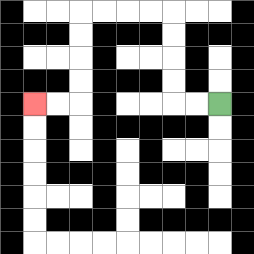{'start': '[9, 4]', 'end': '[1, 4]', 'path_directions': 'L,L,U,U,U,U,L,L,L,L,D,D,D,D,L,L', 'path_coordinates': '[[9, 4], [8, 4], [7, 4], [7, 3], [7, 2], [7, 1], [7, 0], [6, 0], [5, 0], [4, 0], [3, 0], [3, 1], [3, 2], [3, 3], [3, 4], [2, 4], [1, 4]]'}